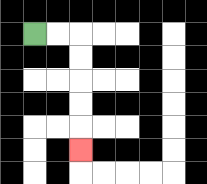{'start': '[1, 1]', 'end': '[3, 6]', 'path_directions': 'R,R,D,D,D,D,D', 'path_coordinates': '[[1, 1], [2, 1], [3, 1], [3, 2], [3, 3], [3, 4], [3, 5], [3, 6]]'}